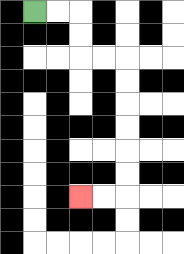{'start': '[1, 0]', 'end': '[3, 8]', 'path_directions': 'R,R,D,D,R,R,D,D,D,D,D,D,L,L', 'path_coordinates': '[[1, 0], [2, 0], [3, 0], [3, 1], [3, 2], [4, 2], [5, 2], [5, 3], [5, 4], [5, 5], [5, 6], [5, 7], [5, 8], [4, 8], [3, 8]]'}